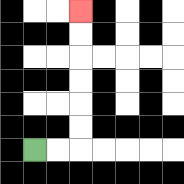{'start': '[1, 6]', 'end': '[3, 0]', 'path_directions': 'R,R,U,U,U,U,U,U', 'path_coordinates': '[[1, 6], [2, 6], [3, 6], [3, 5], [3, 4], [3, 3], [3, 2], [3, 1], [3, 0]]'}